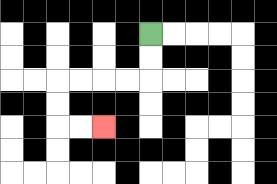{'start': '[6, 1]', 'end': '[4, 5]', 'path_directions': 'D,D,L,L,L,L,D,D,R,R', 'path_coordinates': '[[6, 1], [6, 2], [6, 3], [5, 3], [4, 3], [3, 3], [2, 3], [2, 4], [2, 5], [3, 5], [4, 5]]'}